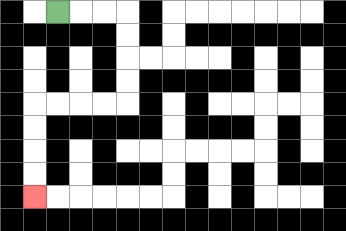{'start': '[2, 0]', 'end': '[1, 8]', 'path_directions': 'R,R,R,D,D,D,D,L,L,L,L,D,D,D,D', 'path_coordinates': '[[2, 0], [3, 0], [4, 0], [5, 0], [5, 1], [5, 2], [5, 3], [5, 4], [4, 4], [3, 4], [2, 4], [1, 4], [1, 5], [1, 6], [1, 7], [1, 8]]'}